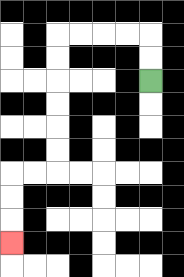{'start': '[6, 3]', 'end': '[0, 10]', 'path_directions': 'U,U,L,L,L,L,D,D,D,D,D,D,L,L,D,D,D', 'path_coordinates': '[[6, 3], [6, 2], [6, 1], [5, 1], [4, 1], [3, 1], [2, 1], [2, 2], [2, 3], [2, 4], [2, 5], [2, 6], [2, 7], [1, 7], [0, 7], [0, 8], [0, 9], [0, 10]]'}